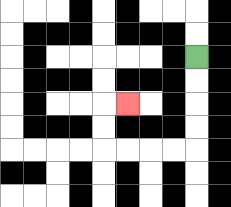{'start': '[8, 2]', 'end': '[5, 4]', 'path_directions': 'D,D,D,D,L,L,L,L,U,U,R', 'path_coordinates': '[[8, 2], [8, 3], [8, 4], [8, 5], [8, 6], [7, 6], [6, 6], [5, 6], [4, 6], [4, 5], [4, 4], [5, 4]]'}